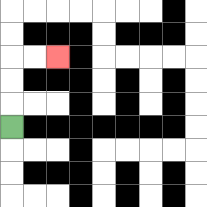{'start': '[0, 5]', 'end': '[2, 2]', 'path_directions': 'U,U,U,R,R', 'path_coordinates': '[[0, 5], [0, 4], [0, 3], [0, 2], [1, 2], [2, 2]]'}